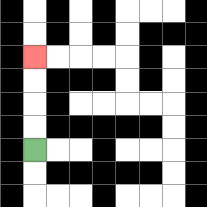{'start': '[1, 6]', 'end': '[1, 2]', 'path_directions': 'U,U,U,U', 'path_coordinates': '[[1, 6], [1, 5], [1, 4], [1, 3], [1, 2]]'}